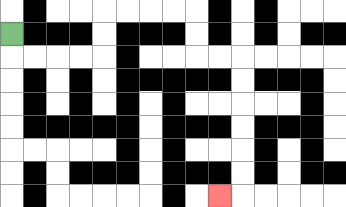{'start': '[0, 1]', 'end': '[9, 8]', 'path_directions': 'D,R,R,R,R,U,U,R,R,R,R,D,D,R,R,D,D,D,D,D,D,L', 'path_coordinates': '[[0, 1], [0, 2], [1, 2], [2, 2], [3, 2], [4, 2], [4, 1], [4, 0], [5, 0], [6, 0], [7, 0], [8, 0], [8, 1], [8, 2], [9, 2], [10, 2], [10, 3], [10, 4], [10, 5], [10, 6], [10, 7], [10, 8], [9, 8]]'}